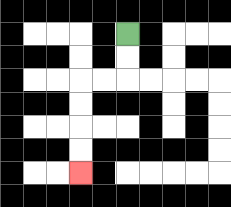{'start': '[5, 1]', 'end': '[3, 7]', 'path_directions': 'D,D,L,L,D,D,D,D', 'path_coordinates': '[[5, 1], [5, 2], [5, 3], [4, 3], [3, 3], [3, 4], [3, 5], [3, 6], [3, 7]]'}